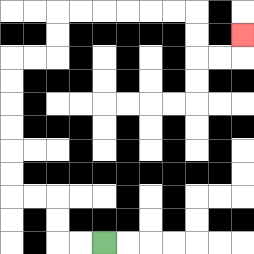{'start': '[4, 10]', 'end': '[10, 1]', 'path_directions': 'L,L,U,U,L,L,U,U,U,U,U,U,R,R,U,U,R,R,R,R,R,R,D,D,R,R,U', 'path_coordinates': '[[4, 10], [3, 10], [2, 10], [2, 9], [2, 8], [1, 8], [0, 8], [0, 7], [0, 6], [0, 5], [0, 4], [0, 3], [0, 2], [1, 2], [2, 2], [2, 1], [2, 0], [3, 0], [4, 0], [5, 0], [6, 0], [7, 0], [8, 0], [8, 1], [8, 2], [9, 2], [10, 2], [10, 1]]'}